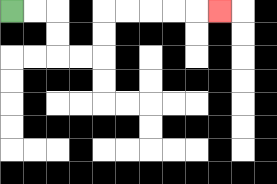{'start': '[0, 0]', 'end': '[9, 0]', 'path_directions': 'R,R,D,D,R,R,U,U,R,R,R,R,R', 'path_coordinates': '[[0, 0], [1, 0], [2, 0], [2, 1], [2, 2], [3, 2], [4, 2], [4, 1], [4, 0], [5, 0], [6, 0], [7, 0], [8, 0], [9, 0]]'}